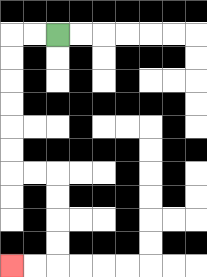{'start': '[2, 1]', 'end': '[0, 11]', 'path_directions': 'L,L,D,D,D,D,D,D,R,R,D,D,D,D,L,L', 'path_coordinates': '[[2, 1], [1, 1], [0, 1], [0, 2], [0, 3], [0, 4], [0, 5], [0, 6], [0, 7], [1, 7], [2, 7], [2, 8], [2, 9], [2, 10], [2, 11], [1, 11], [0, 11]]'}